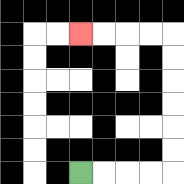{'start': '[3, 7]', 'end': '[3, 1]', 'path_directions': 'R,R,R,R,U,U,U,U,U,U,L,L,L,L', 'path_coordinates': '[[3, 7], [4, 7], [5, 7], [6, 7], [7, 7], [7, 6], [7, 5], [7, 4], [7, 3], [7, 2], [7, 1], [6, 1], [5, 1], [4, 1], [3, 1]]'}